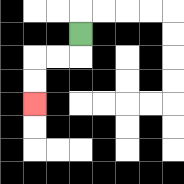{'start': '[3, 1]', 'end': '[1, 4]', 'path_directions': 'D,L,L,D,D', 'path_coordinates': '[[3, 1], [3, 2], [2, 2], [1, 2], [1, 3], [1, 4]]'}